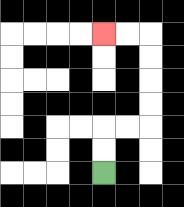{'start': '[4, 7]', 'end': '[4, 1]', 'path_directions': 'U,U,R,R,U,U,U,U,L,L', 'path_coordinates': '[[4, 7], [4, 6], [4, 5], [5, 5], [6, 5], [6, 4], [6, 3], [6, 2], [6, 1], [5, 1], [4, 1]]'}